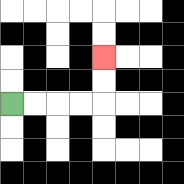{'start': '[0, 4]', 'end': '[4, 2]', 'path_directions': 'R,R,R,R,U,U', 'path_coordinates': '[[0, 4], [1, 4], [2, 4], [3, 4], [4, 4], [4, 3], [4, 2]]'}